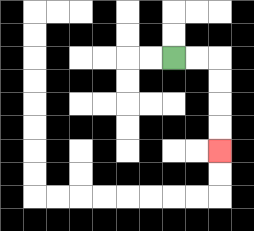{'start': '[7, 2]', 'end': '[9, 6]', 'path_directions': 'R,R,D,D,D,D', 'path_coordinates': '[[7, 2], [8, 2], [9, 2], [9, 3], [9, 4], [9, 5], [9, 6]]'}